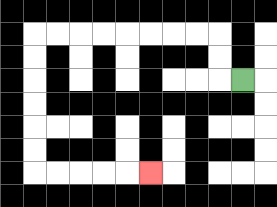{'start': '[10, 3]', 'end': '[6, 7]', 'path_directions': 'L,U,U,L,L,L,L,L,L,L,L,D,D,D,D,D,D,R,R,R,R,R', 'path_coordinates': '[[10, 3], [9, 3], [9, 2], [9, 1], [8, 1], [7, 1], [6, 1], [5, 1], [4, 1], [3, 1], [2, 1], [1, 1], [1, 2], [1, 3], [1, 4], [1, 5], [1, 6], [1, 7], [2, 7], [3, 7], [4, 7], [5, 7], [6, 7]]'}